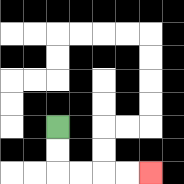{'start': '[2, 5]', 'end': '[6, 7]', 'path_directions': 'D,D,R,R,R,R', 'path_coordinates': '[[2, 5], [2, 6], [2, 7], [3, 7], [4, 7], [5, 7], [6, 7]]'}